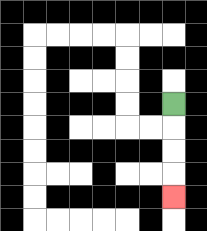{'start': '[7, 4]', 'end': '[7, 8]', 'path_directions': 'D,D,D,D', 'path_coordinates': '[[7, 4], [7, 5], [7, 6], [7, 7], [7, 8]]'}